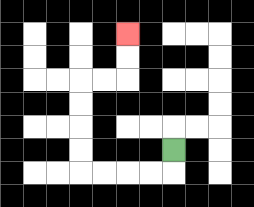{'start': '[7, 6]', 'end': '[5, 1]', 'path_directions': 'D,L,L,L,L,U,U,U,U,R,R,U,U', 'path_coordinates': '[[7, 6], [7, 7], [6, 7], [5, 7], [4, 7], [3, 7], [3, 6], [3, 5], [3, 4], [3, 3], [4, 3], [5, 3], [5, 2], [5, 1]]'}